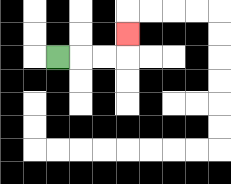{'start': '[2, 2]', 'end': '[5, 1]', 'path_directions': 'R,R,R,U', 'path_coordinates': '[[2, 2], [3, 2], [4, 2], [5, 2], [5, 1]]'}